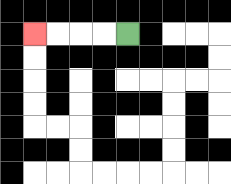{'start': '[5, 1]', 'end': '[1, 1]', 'path_directions': 'L,L,L,L', 'path_coordinates': '[[5, 1], [4, 1], [3, 1], [2, 1], [1, 1]]'}